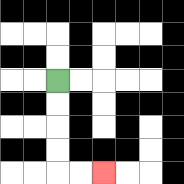{'start': '[2, 3]', 'end': '[4, 7]', 'path_directions': 'D,D,D,D,R,R', 'path_coordinates': '[[2, 3], [2, 4], [2, 5], [2, 6], [2, 7], [3, 7], [4, 7]]'}